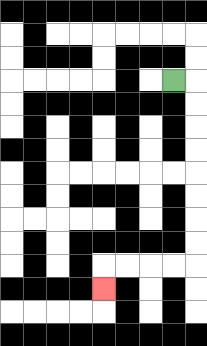{'start': '[7, 3]', 'end': '[4, 12]', 'path_directions': 'R,D,D,D,D,D,D,D,D,L,L,L,L,D', 'path_coordinates': '[[7, 3], [8, 3], [8, 4], [8, 5], [8, 6], [8, 7], [8, 8], [8, 9], [8, 10], [8, 11], [7, 11], [6, 11], [5, 11], [4, 11], [4, 12]]'}